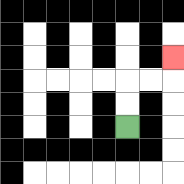{'start': '[5, 5]', 'end': '[7, 2]', 'path_directions': 'U,U,R,R,U', 'path_coordinates': '[[5, 5], [5, 4], [5, 3], [6, 3], [7, 3], [7, 2]]'}